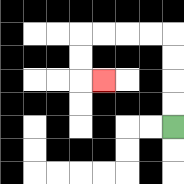{'start': '[7, 5]', 'end': '[4, 3]', 'path_directions': 'U,U,U,U,L,L,L,L,D,D,R', 'path_coordinates': '[[7, 5], [7, 4], [7, 3], [7, 2], [7, 1], [6, 1], [5, 1], [4, 1], [3, 1], [3, 2], [3, 3], [4, 3]]'}